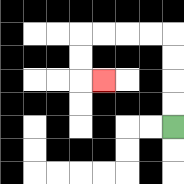{'start': '[7, 5]', 'end': '[4, 3]', 'path_directions': 'U,U,U,U,L,L,L,L,D,D,R', 'path_coordinates': '[[7, 5], [7, 4], [7, 3], [7, 2], [7, 1], [6, 1], [5, 1], [4, 1], [3, 1], [3, 2], [3, 3], [4, 3]]'}